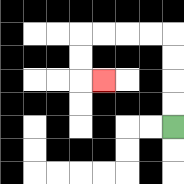{'start': '[7, 5]', 'end': '[4, 3]', 'path_directions': 'U,U,U,U,L,L,L,L,D,D,R', 'path_coordinates': '[[7, 5], [7, 4], [7, 3], [7, 2], [7, 1], [6, 1], [5, 1], [4, 1], [3, 1], [3, 2], [3, 3], [4, 3]]'}